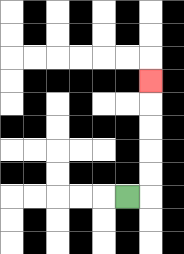{'start': '[5, 8]', 'end': '[6, 3]', 'path_directions': 'R,U,U,U,U,U', 'path_coordinates': '[[5, 8], [6, 8], [6, 7], [6, 6], [6, 5], [6, 4], [6, 3]]'}